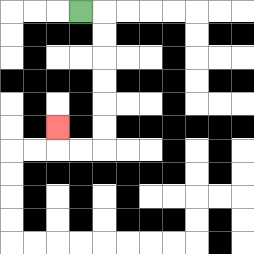{'start': '[3, 0]', 'end': '[2, 5]', 'path_directions': 'R,D,D,D,D,D,D,L,L,U', 'path_coordinates': '[[3, 0], [4, 0], [4, 1], [4, 2], [4, 3], [4, 4], [4, 5], [4, 6], [3, 6], [2, 6], [2, 5]]'}